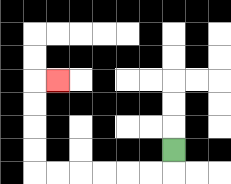{'start': '[7, 6]', 'end': '[2, 3]', 'path_directions': 'D,L,L,L,L,L,L,U,U,U,U,R', 'path_coordinates': '[[7, 6], [7, 7], [6, 7], [5, 7], [4, 7], [3, 7], [2, 7], [1, 7], [1, 6], [1, 5], [1, 4], [1, 3], [2, 3]]'}